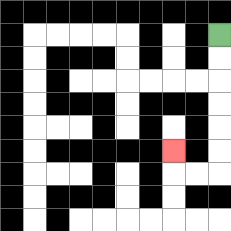{'start': '[9, 1]', 'end': '[7, 6]', 'path_directions': 'D,D,D,D,D,D,L,L,U', 'path_coordinates': '[[9, 1], [9, 2], [9, 3], [9, 4], [9, 5], [9, 6], [9, 7], [8, 7], [7, 7], [7, 6]]'}